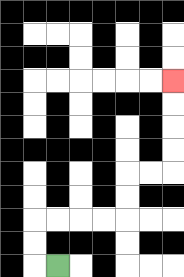{'start': '[2, 11]', 'end': '[7, 3]', 'path_directions': 'L,U,U,R,R,R,R,U,U,R,R,U,U,U,U', 'path_coordinates': '[[2, 11], [1, 11], [1, 10], [1, 9], [2, 9], [3, 9], [4, 9], [5, 9], [5, 8], [5, 7], [6, 7], [7, 7], [7, 6], [7, 5], [7, 4], [7, 3]]'}